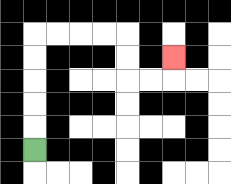{'start': '[1, 6]', 'end': '[7, 2]', 'path_directions': 'U,U,U,U,U,R,R,R,R,D,D,R,R,U', 'path_coordinates': '[[1, 6], [1, 5], [1, 4], [1, 3], [1, 2], [1, 1], [2, 1], [3, 1], [4, 1], [5, 1], [5, 2], [5, 3], [6, 3], [7, 3], [7, 2]]'}